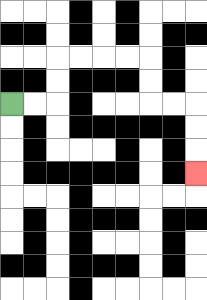{'start': '[0, 4]', 'end': '[8, 7]', 'path_directions': 'R,R,U,U,R,R,R,R,D,D,R,R,D,D,D', 'path_coordinates': '[[0, 4], [1, 4], [2, 4], [2, 3], [2, 2], [3, 2], [4, 2], [5, 2], [6, 2], [6, 3], [6, 4], [7, 4], [8, 4], [8, 5], [8, 6], [8, 7]]'}